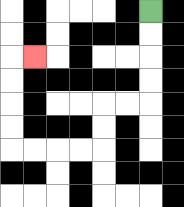{'start': '[6, 0]', 'end': '[1, 2]', 'path_directions': 'D,D,D,D,L,L,D,D,L,L,L,L,U,U,U,U,R', 'path_coordinates': '[[6, 0], [6, 1], [6, 2], [6, 3], [6, 4], [5, 4], [4, 4], [4, 5], [4, 6], [3, 6], [2, 6], [1, 6], [0, 6], [0, 5], [0, 4], [0, 3], [0, 2], [1, 2]]'}